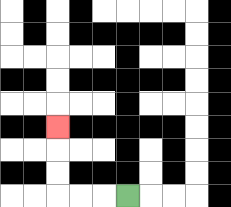{'start': '[5, 8]', 'end': '[2, 5]', 'path_directions': 'L,L,L,U,U,U', 'path_coordinates': '[[5, 8], [4, 8], [3, 8], [2, 8], [2, 7], [2, 6], [2, 5]]'}